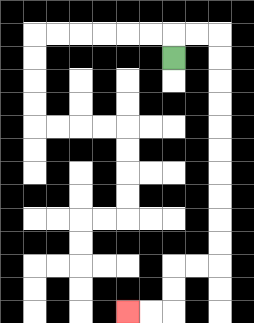{'start': '[7, 2]', 'end': '[5, 13]', 'path_directions': 'U,R,R,D,D,D,D,D,D,D,D,D,D,L,L,D,D,L,L', 'path_coordinates': '[[7, 2], [7, 1], [8, 1], [9, 1], [9, 2], [9, 3], [9, 4], [9, 5], [9, 6], [9, 7], [9, 8], [9, 9], [9, 10], [9, 11], [8, 11], [7, 11], [7, 12], [7, 13], [6, 13], [5, 13]]'}